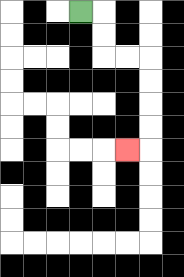{'start': '[3, 0]', 'end': '[5, 6]', 'path_directions': 'R,D,D,R,R,D,D,D,D,L', 'path_coordinates': '[[3, 0], [4, 0], [4, 1], [4, 2], [5, 2], [6, 2], [6, 3], [6, 4], [6, 5], [6, 6], [5, 6]]'}